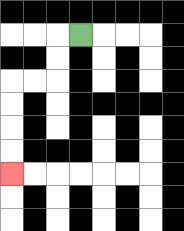{'start': '[3, 1]', 'end': '[0, 7]', 'path_directions': 'L,D,D,L,L,D,D,D,D', 'path_coordinates': '[[3, 1], [2, 1], [2, 2], [2, 3], [1, 3], [0, 3], [0, 4], [0, 5], [0, 6], [0, 7]]'}